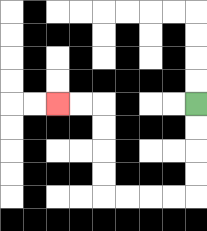{'start': '[8, 4]', 'end': '[2, 4]', 'path_directions': 'D,D,D,D,L,L,L,L,U,U,U,U,L,L', 'path_coordinates': '[[8, 4], [8, 5], [8, 6], [8, 7], [8, 8], [7, 8], [6, 8], [5, 8], [4, 8], [4, 7], [4, 6], [4, 5], [4, 4], [3, 4], [2, 4]]'}